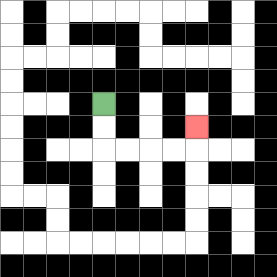{'start': '[4, 4]', 'end': '[8, 5]', 'path_directions': 'D,D,R,R,R,R,U', 'path_coordinates': '[[4, 4], [4, 5], [4, 6], [5, 6], [6, 6], [7, 6], [8, 6], [8, 5]]'}